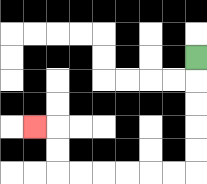{'start': '[8, 2]', 'end': '[1, 5]', 'path_directions': 'D,D,D,D,D,L,L,L,L,L,L,U,U,L', 'path_coordinates': '[[8, 2], [8, 3], [8, 4], [8, 5], [8, 6], [8, 7], [7, 7], [6, 7], [5, 7], [4, 7], [3, 7], [2, 7], [2, 6], [2, 5], [1, 5]]'}